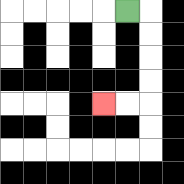{'start': '[5, 0]', 'end': '[4, 4]', 'path_directions': 'R,D,D,D,D,L,L', 'path_coordinates': '[[5, 0], [6, 0], [6, 1], [6, 2], [6, 3], [6, 4], [5, 4], [4, 4]]'}